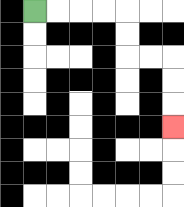{'start': '[1, 0]', 'end': '[7, 5]', 'path_directions': 'R,R,R,R,D,D,R,R,D,D,D', 'path_coordinates': '[[1, 0], [2, 0], [3, 0], [4, 0], [5, 0], [5, 1], [5, 2], [6, 2], [7, 2], [7, 3], [7, 4], [7, 5]]'}